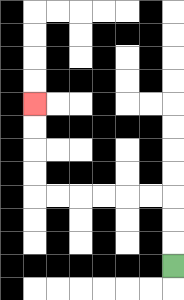{'start': '[7, 11]', 'end': '[1, 4]', 'path_directions': 'U,U,U,L,L,L,L,L,L,U,U,U,U', 'path_coordinates': '[[7, 11], [7, 10], [7, 9], [7, 8], [6, 8], [5, 8], [4, 8], [3, 8], [2, 8], [1, 8], [1, 7], [1, 6], [1, 5], [1, 4]]'}